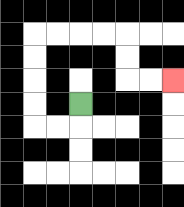{'start': '[3, 4]', 'end': '[7, 3]', 'path_directions': 'D,L,L,U,U,U,U,R,R,R,R,D,D,R,R', 'path_coordinates': '[[3, 4], [3, 5], [2, 5], [1, 5], [1, 4], [1, 3], [1, 2], [1, 1], [2, 1], [3, 1], [4, 1], [5, 1], [5, 2], [5, 3], [6, 3], [7, 3]]'}